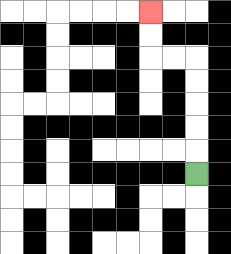{'start': '[8, 7]', 'end': '[6, 0]', 'path_directions': 'U,U,U,U,U,L,L,U,U', 'path_coordinates': '[[8, 7], [8, 6], [8, 5], [8, 4], [8, 3], [8, 2], [7, 2], [6, 2], [6, 1], [6, 0]]'}